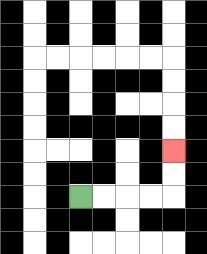{'start': '[3, 8]', 'end': '[7, 6]', 'path_directions': 'R,R,R,R,U,U', 'path_coordinates': '[[3, 8], [4, 8], [5, 8], [6, 8], [7, 8], [7, 7], [7, 6]]'}